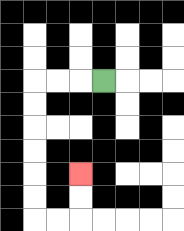{'start': '[4, 3]', 'end': '[3, 7]', 'path_directions': 'L,L,L,D,D,D,D,D,D,R,R,U,U', 'path_coordinates': '[[4, 3], [3, 3], [2, 3], [1, 3], [1, 4], [1, 5], [1, 6], [1, 7], [1, 8], [1, 9], [2, 9], [3, 9], [3, 8], [3, 7]]'}